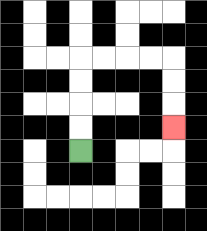{'start': '[3, 6]', 'end': '[7, 5]', 'path_directions': 'U,U,U,U,R,R,R,R,D,D,D', 'path_coordinates': '[[3, 6], [3, 5], [3, 4], [3, 3], [3, 2], [4, 2], [5, 2], [6, 2], [7, 2], [7, 3], [7, 4], [7, 5]]'}